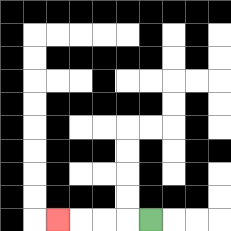{'start': '[6, 9]', 'end': '[2, 9]', 'path_directions': 'L,L,L,L', 'path_coordinates': '[[6, 9], [5, 9], [4, 9], [3, 9], [2, 9]]'}